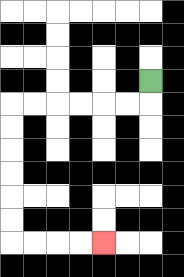{'start': '[6, 3]', 'end': '[4, 10]', 'path_directions': 'D,L,L,L,L,L,L,D,D,D,D,D,D,R,R,R,R', 'path_coordinates': '[[6, 3], [6, 4], [5, 4], [4, 4], [3, 4], [2, 4], [1, 4], [0, 4], [0, 5], [0, 6], [0, 7], [0, 8], [0, 9], [0, 10], [1, 10], [2, 10], [3, 10], [4, 10]]'}